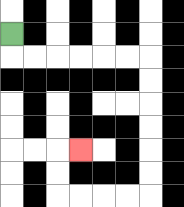{'start': '[0, 1]', 'end': '[3, 6]', 'path_directions': 'D,R,R,R,R,R,R,D,D,D,D,D,D,L,L,L,L,U,U,R', 'path_coordinates': '[[0, 1], [0, 2], [1, 2], [2, 2], [3, 2], [4, 2], [5, 2], [6, 2], [6, 3], [6, 4], [6, 5], [6, 6], [6, 7], [6, 8], [5, 8], [4, 8], [3, 8], [2, 8], [2, 7], [2, 6], [3, 6]]'}